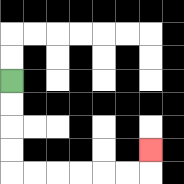{'start': '[0, 3]', 'end': '[6, 6]', 'path_directions': 'D,D,D,D,R,R,R,R,R,R,U', 'path_coordinates': '[[0, 3], [0, 4], [0, 5], [0, 6], [0, 7], [1, 7], [2, 7], [3, 7], [4, 7], [5, 7], [6, 7], [6, 6]]'}